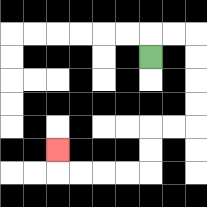{'start': '[6, 2]', 'end': '[2, 6]', 'path_directions': 'U,R,R,D,D,D,D,L,L,D,D,L,L,L,L,U', 'path_coordinates': '[[6, 2], [6, 1], [7, 1], [8, 1], [8, 2], [8, 3], [8, 4], [8, 5], [7, 5], [6, 5], [6, 6], [6, 7], [5, 7], [4, 7], [3, 7], [2, 7], [2, 6]]'}